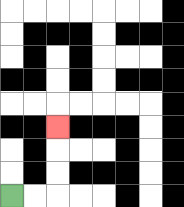{'start': '[0, 8]', 'end': '[2, 5]', 'path_directions': 'R,R,U,U,U', 'path_coordinates': '[[0, 8], [1, 8], [2, 8], [2, 7], [2, 6], [2, 5]]'}